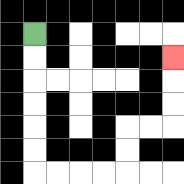{'start': '[1, 1]', 'end': '[7, 2]', 'path_directions': 'D,D,D,D,D,D,R,R,R,R,U,U,R,R,U,U,U', 'path_coordinates': '[[1, 1], [1, 2], [1, 3], [1, 4], [1, 5], [1, 6], [1, 7], [2, 7], [3, 7], [4, 7], [5, 7], [5, 6], [5, 5], [6, 5], [7, 5], [7, 4], [7, 3], [7, 2]]'}